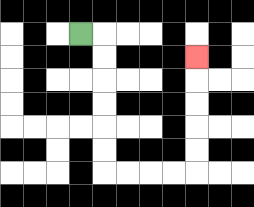{'start': '[3, 1]', 'end': '[8, 2]', 'path_directions': 'R,D,D,D,D,D,D,R,R,R,R,U,U,U,U,U', 'path_coordinates': '[[3, 1], [4, 1], [4, 2], [4, 3], [4, 4], [4, 5], [4, 6], [4, 7], [5, 7], [6, 7], [7, 7], [8, 7], [8, 6], [8, 5], [8, 4], [8, 3], [8, 2]]'}